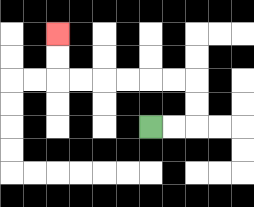{'start': '[6, 5]', 'end': '[2, 1]', 'path_directions': 'R,R,U,U,L,L,L,L,L,L,U,U', 'path_coordinates': '[[6, 5], [7, 5], [8, 5], [8, 4], [8, 3], [7, 3], [6, 3], [5, 3], [4, 3], [3, 3], [2, 3], [2, 2], [2, 1]]'}